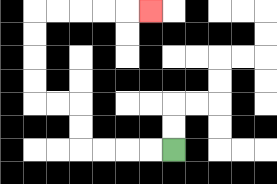{'start': '[7, 6]', 'end': '[6, 0]', 'path_directions': 'L,L,L,L,U,U,L,L,U,U,U,U,R,R,R,R,R', 'path_coordinates': '[[7, 6], [6, 6], [5, 6], [4, 6], [3, 6], [3, 5], [3, 4], [2, 4], [1, 4], [1, 3], [1, 2], [1, 1], [1, 0], [2, 0], [3, 0], [4, 0], [5, 0], [6, 0]]'}